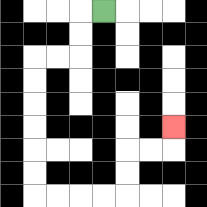{'start': '[4, 0]', 'end': '[7, 5]', 'path_directions': 'L,D,D,L,L,D,D,D,D,D,D,R,R,R,R,U,U,R,R,U', 'path_coordinates': '[[4, 0], [3, 0], [3, 1], [3, 2], [2, 2], [1, 2], [1, 3], [1, 4], [1, 5], [1, 6], [1, 7], [1, 8], [2, 8], [3, 8], [4, 8], [5, 8], [5, 7], [5, 6], [6, 6], [7, 6], [7, 5]]'}